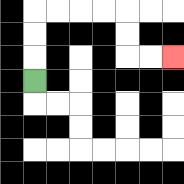{'start': '[1, 3]', 'end': '[7, 2]', 'path_directions': 'U,U,U,R,R,R,R,D,D,R,R', 'path_coordinates': '[[1, 3], [1, 2], [1, 1], [1, 0], [2, 0], [3, 0], [4, 0], [5, 0], [5, 1], [5, 2], [6, 2], [7, 2]]'}